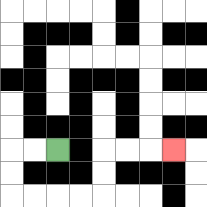{'start': '[2, 6]', 'end': '[7, 6]', 'path_directions': 'L,L,D,D,R,R,R,R,U,U,R,R,R', 'path_coordinates': '[[2, 6], [1, 6], [0, 6], [0, 7], [0, 8], [1, 8], [2, 8], [3, 8], [4, 8], [4, 7], [4, 6], [5, 6], [6, 6], [7, 6]]'}